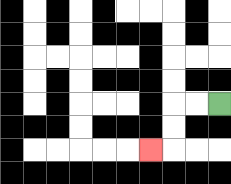{'start': '[9, 4]', 'end': '[6, 6]', 'path_directions': 'L,L,D,D,L', 'path_coordinates': '[[9, 4], [8, 4], [7, 4], [7, 5], [7, 6], [6, 6]]'}